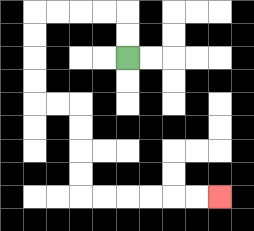{'start': '[5, 2]', 'end': '[9, 8]', 'path_directions': 'U,U,L,L,L,L,D,D,D,D,R,R,D,D,D,D,R,R,R,R,R,R', 'path_coordinates': '[[5, 2], [5, 1], [5, 0], [4, 0], [3, 0], [2, 0], [1, 0], [1, 1], [1, 2], [1, 3], [1, 4], [2, 4], [3, 4], [3, 5], [3, 6], [3, 7], [3, 8], [4, 8], [5, 8], [6, 8], [7, 8], [8, 8], [9, 8]]'}